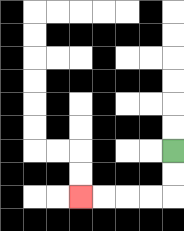{'start': '[7, 6]', 'end': '[3, 8]', 'path_directions': 'D,D,L,L,L,L', 'path_coordinates': '[[7, 6], [7, 7], [7, 8], [6, 8], [5, 8], [4, 8], [3, 8]]'}